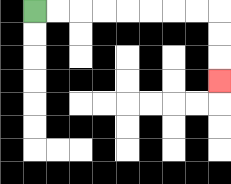{'start': '[1, 0]', 'end': '[9, 3]', 'path_directions': 'R,R,R,R,R,R,R,R,D,D,D', 'path_coordinates': '[[1, 0], [2, 0], [3, 0], [4, 0], [5, 0], [6, 0], [7, 0], [8, 0], [9, 0], [9, 1], [9, 2], [9, 3]]'}